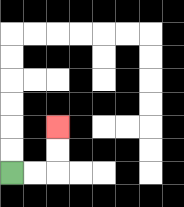{'start': '[0, 7]', 'end': '[2, 5]', 'path_directions': 'R,R,U,U', 'path_coordinates': '[[0, 7], [1, 7], [2, 7], [2, 6], [2, 5]]'}